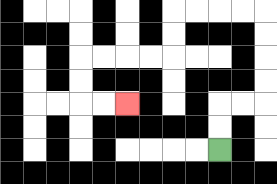{'start': '[9, 6]', 'end': '[5, 4]', 'path_directions': 'U,U,R,R,U,U,U,U,L,L,L,L,D,D,L,L,L,L,D,D,R,R', 'path_coordinates': '[[9, 6], [9, 5], [9, 4], [10, 4], [11, 4], [11, 3], [11, 2], [11, 1], [11, 0], [10, 0], [9, 0], [8, 0], [7, 0], [7, 1], [7, 2], [6, 2], [5, 2], [4, 2], [3, 2], [3, 3], [3, 4], [4, 4], [5, 4]]'}